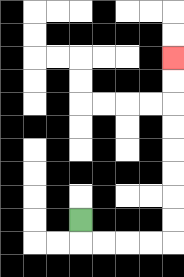{'start': '[3, 9]', 'end': '[7, 2]', 'path_directions': 'D,R,R,R,R,U,U,U,U,U,U,U,U', 'path_coordinates': '[[3, 9], [3, 10], [4, 10], [5, 10], [6, 10], [7, 10], [7, 9], [7, 8], [7, 7], [7, 6], [7, 5], [7, 4], [7, 3], [7, 2]]'}